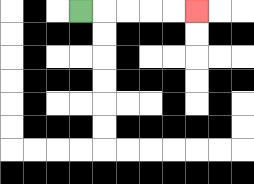{'start': '[3, 0]', 'end': '[8, 0]', 'path_directions': 'R,R,R,R,R', 'path_coordinates': '[[3, 0], [4, 0], [5, 0], [6, 0], [7, 0], [8, 0]]'}